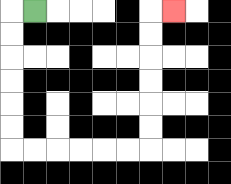{'start': '[1, 0]', 'end': '[7, 0]', 'path_directions': 'L,D,D,D,D,D,D,R,R,R,R,R,R,U,U,U,U,U,U,R', 'path_coordinates': '[[1, 0], [0, 0], [0, 1], [0, 2], [0, 3], [0, 4], [0, 5], [0, 6], [1, 6], [2, 6], [3, 6], [4, 6], [5, 6], [6, 6], [6, 5], [6, 4], [6, 3], [6, 2], [6, 1], [6, 0], [7, 0]]'}